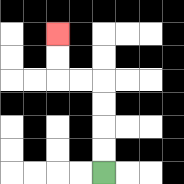{'start': '[4, 7]', 'end': '[2, 1]', 'path_directions': 'U,U,U,U,L,L,U,U', 'path_coordinates': '[[4, 7], [4, 6], [4, 5], [4, 4], [4, 3], [3, 3], [2, 3], [2, 2], [2, 1]]'}